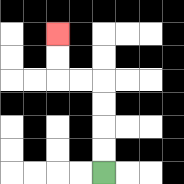{'start': '[4, 7]', 'end': '[2, 1]', 'path_directions': 'U,U,U,U,L,L,U,U', 'path_coordinates': '[[4, 7], [4, 6], [4, 5], [4, 4], [4, 3], [3, 3], [2, 3], [2, 2], [2, 1]]'}